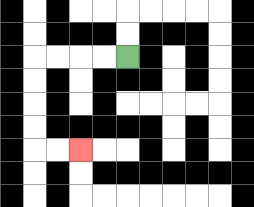{'start': '[5, 2]', 'end': '[3, 6]', 'path_directions': 'L,L,L,L,D,D,D,D,R,R', 'path_coordinates': '[[5, 2], [4, 2], [3, 2], [2, 2], [1, 2], [1, 3], [1, 4], [1, 5], [1, 6], [2, 6], [3, 6]]'}